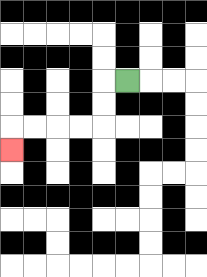{'start': '[5, 3]', 'end': '[0, 6]', 'path_directions': 'L,D,D,L,L,L,L,D', 'path_coordinates': '[[5, 3], [4, 3], [4, 4], [4, 5], [3, 5], [2, 5], [1, 5], [0, 5], [0, 6]]'}